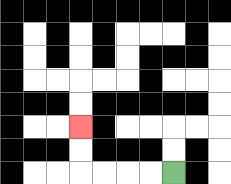{'start': '[7, 7]', 'end': '[3, 5]', 'path_directions': 'L,L,L,L,U,U', 'path_coordinates': '[[7, 7], [6, 7], [5, 7], [4, 7], [3, 7], [3, 6], [3, 5]]'}